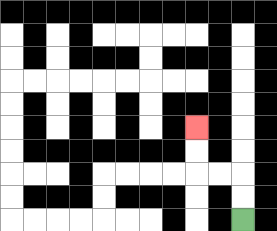{'start': '[10, 9]', 'end': '[8, 5]', 'path_directions': 'U,U,L,L,U,U', 'path_coordinates': '[[10, 9], [10, 8], [10, 7], [9, 7], [8, 7], [8, 6], [8, 5]]'}